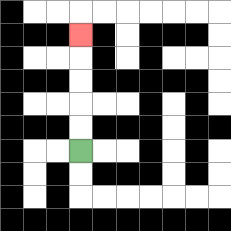{'start': '[3, 6]', 'end': '[3, 1]', 'path_directions': 'U,U,U,U,U', 'path_coordinates': '[[3, 6], [3, 5], [3, 4], [3, 3], [3, 2], [3, 1]]'}